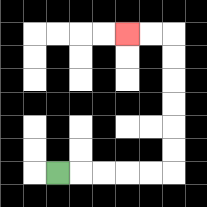{'start': '[2, 7]', 'end': '[5, 1]', 'path_directions': 'R,R,R,R,R,U,U,U,U,U,U,L,L', 'path_coordinates': '[[2, 7], [3, 7], [4, 7], [5, 7], [6, 7], [7, 7], [7, 6], [7, 5], [7, 4], [7, 3], [7, 2], [7, 1], [6, 1], [5, 1]]'}